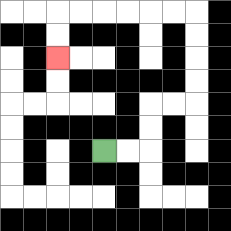{'start': '[4, 6]', 'end': '[2, 2]', 'path_directions': 'R,R,U,U,R,R,U,U,U,U,L,L,L,L,L,L,D,D', 'path_coordinates': '[[4, 6], [5, 6], [6, 6], [6, 5], [6, 4], [7, 4], [8, 4], [8, 3], [8, 2], [8, 1], [8, 0], [7, 0], [6, 0], [5, 0], [4, 0], [3, 0], [2, 0], [2, 1], [2, 2]]'}